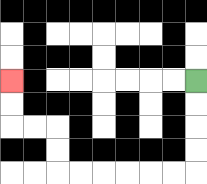{'start': '[8, 3]', 'end': '[0, 3]', 'path_directions': 'D,D,D,D,L,L,L,L,L,L,U,U,L,L,U,U', 'path_coordinates': '[[8, 3], [8, 4], [8, 5], [8, 6], [8, 7], [7, 7], [6, 7], [5, 7], [4, 7], [3, 7], [2, 7], [2, 6], [2, 5], [1, 5], [0, 5], [0, 4], [0, 3]]'}